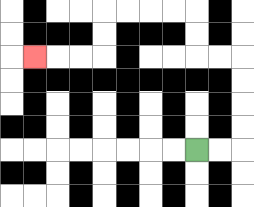{'start': '[8, 6]', 'end': '[1, 2]', 'path_directions': 'R,R,U,U,U,U,L,L,U,U,L,L,L,L,D,D,L,L,L', 'path_coordinates': '[[8, 6], [9, 6], [10, 6], [10, 5], [10, 4], [10, 3], [10, 2], [9, 2], [8, 2], [8, 1], [8, 0], [7, 0], [6, 0], [5, 0], [4, 0], [4, 1], [4, 2], [3, 2], [2, 2], [1, 2]]'}